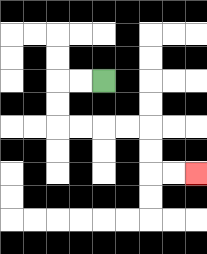{'start': '[4, 3]', 'end': '[8, 7]', 'path_directions': 'L,L,D,D,R,R,R,R,D,D,R,R', 'path_coordinates': '[[4, 3], [3, 3], [2, 3], [2, 4], [2, 5], [3, 5], [4, 5], [5, 5], [6, 5], [6, 6], [6, 7], [7, 7], [8, 7]]'}